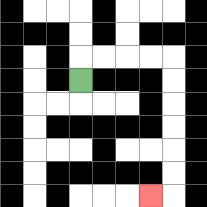{'start': '[3, 3]', 'end': '[6, 8]', 'path_directions': 'U,R,R,R,R,D,D,D,D,D,D,L', 'path_coordinates': '[[3, 3], [3, 2], [4, 2], [5, 2], [6, 2], [7, 2], [7, 3], [7, 4], [7, 5], [7, 6], [7, 7], [7, 8], [6, 8]]'}